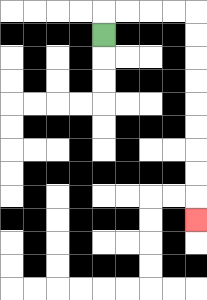{'start': '[4, 1]', 'end': '[8, 9]', 'path_directions': 'U,R,R,R,R,D,D,D,D,D,D,D,D,D', 'path_coordinates': '[[4, 1], [4, 0], [5, 0], [6, 0], [7, 0], [8, 0], [8, 1], [8, 2], [8, 3], [8, 4], [8, 5], [8, 6], [8, 7], [8, 8], [8, 9]]'}